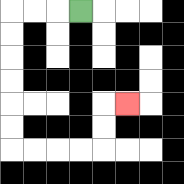{'start': '[3, 0]', 'end': '[5, 4]', 'path_directions': 'L,L,L,D,D,D,D,D,D,R,R,R,R,U,U,R', 'path_coordinates': '[[3, 0], [2, 0], [1, 0], [0, 0], [0, 1], [0, 2], [0, 3], [0, 4], [0, 5], [0, 6], [1, 6], [2, 6], [3, 6], [4, 6], [4, 5], [4, 4], [5, 4]]'}